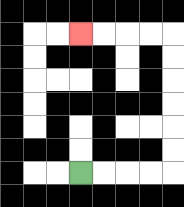{'start': '[3, 7]', 'end': '[3, 1]', 'path_directions': 'R,R,R,R,U,U,U,U,U,U,L,L,L,L', 'path_coordinates': '[[3, 7], [4, 7], [5, 7], [6, 7], [7, 7], [7, 6], [7, 5], [7, 4], [7, 3], [7, 2], [7, 1], [6, 1], [5, 1], [4, 1], [3, 1]]'}